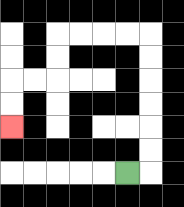{'start': '[5, 7]', 'end': '[0, 5]', 'path_directions': 'R,U,U,U,U,U,U,L,L,L,L,D,D,L,L,D,D', 'path_coordinates': '[[5, 7], [6, 7], [6, 6], [6, 5], [6, 4], [6, 3], [6, 2], [6, 1], [5, 1], [4, 1], [3, 1], [2, 1], [2, 2], [2, 3], [1, 3], [0, 3], [0, 4], [0, 5]]'}